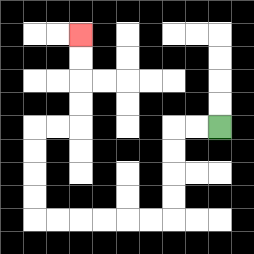{'start': '[9, 5]', 'end': '[3, 1]', 'path_directions': 'L,L,D,D,D,D,L,L,L,L,L,L,U,U,U,U,R,R,U,U,U,U', 'path_coordinates': '[[9, 5], [8, 5], [7, 5], [7, 6], [7, 7], [7, 8], [7, 9], [6, 9], [5, 9], [4, 9], [3, 9], [2, 9], [1, 9], [1, 8], [1, 7], [1, 6], [1, 5], [2, 5], [3, 5], [3, 4], [3, 3], [3, 2], [3, 1]]'}